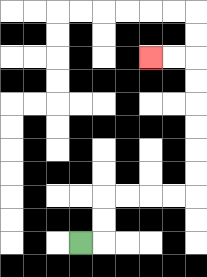{'start': '[3, 10]', 'end': '[6, 2]', 'path_directions': 'R,U,U,R,R,R,R,U,U,U,U,U,U,L,L', 'path_coordinates': '[[3, 10], [4, 10], [4, 9], [4, 8], [5, 8], [6, 8], [7, 8], [8, 8], [8, 7], [8, 6], [8, 5], [8, 4], [8, 3], [8, 2], [7, 2], [6, 2]]'}